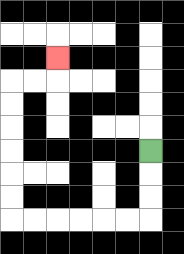{'start': '[6, 6]', 'end': '[2, 2]', 'path_directions': 'D,D,D,L,L,L,L,L,L,U,U,U,U,U,U,R,R,U', 'path_coordinates': '[[6, 6], [6, 7], [6, 8], [6, 9], [5, 9], [4, 9], [3, 9], [2, 9], [1, 9], [0, 9], [0, 8], [0, 7], [0, 6], [0, 5], [0, 4], [0, 3], [1, 3], [2, 3], [2, 2]]'}